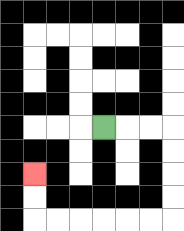{'start': '[4, 5]', 'end': '[1, 7]', 'path_directions': 'R,R,R,D,D,D,D,L,L,L,L,L,L,U,U', 'path_coordinates': '[[4, 5], [5, 5], [6, 5], [7, 5], [7, 6], [7, 7], [7, 8], [7, 9], [6, 9], [5, 9], [4, 9], [3, 9], [2, 9], [1, 9], [1, 8], [1, 7]]'}